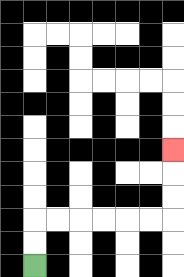{'start': '[1, 11]', 'end': '[7, 6]', 'path_directions': 'U,U,R,R,R,R,R,R,U,U,U', 'path_coordinates': '[[1, 11], [1, 10], [1, 9], [2, 9], [3, 9], [4, 9], [5, 9], [6, 9], [7, 9], [7, 8], [7, 7], [7, 6]]'}